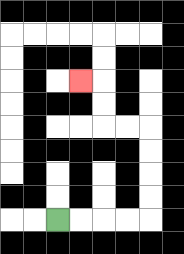{'start': '[2, 9]', 'end': '[3, 3]', 'path_directions': 'R,R,R,R,U,U,U,U,L,L,U,U,L', 'path_coordinates': '[[2, 9], [3, 9], [4, 9], [5, 9], [6, 9], [6, 8], [6, 7], [6, 6], [6, 5], [5, 5], [4, 5], [4, 4], [4, 3], [3, 3]]'}